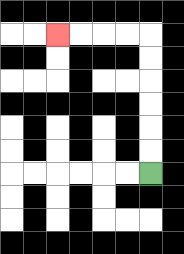{'start': '[6, 7]', 'end': '[2, 1]', 'path_directions': 'U,U,U,U,U,U,L,L,L,L', 'path_coordinates': '[[6, 7], [6, 6], [6, 5], [6, 4], [6, 3], [6, 2], [6, 1], [5, 1], [4, 1], [3, 1], [2, 1]]'}